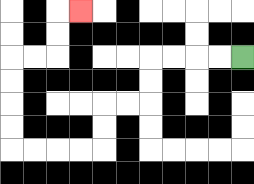{'start': '[10, 2]', 'end': '[3, 0]', 'path_directions': 'L,L,L,L,D,D,L,L,D,D,L,L,L,L,U,U,U,U,R,R,U,U,R', 'path_coordinates': '[[10, 2], [9, 2], [8, 2], [7, 2], [6, 2], [6, 3], [6, 4], [5, 4], [4, 4], [4, 5], [4, 6], [3, 6], [2, 6], [1, 6], [0, 6], [0, 5], [0, 4], [0, 3], [0, 2], [1, 2], [2, 2], [2, 1], [2, 0], [3, 0]]'}